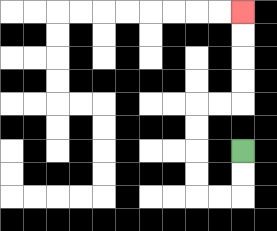{'start': '[10, 6]', 'end': '[10, 0]', 'path_directions': 'D,D,L,L,U,U,U,U,R,R,U,U,U,U', 'path_coordinates': '[[10, 6], [10, 7], [10, 8], [9, 8], [8, 8], [8, 7], [8, 6], [8, 5], [8, 4], [9, 4], [10, 4], [10, 3], [10, 2], [10, 1], [10, 0]]'}